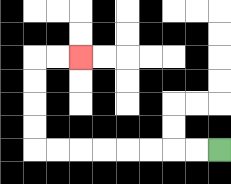{'start': '[9, 6]', 'end': '[3, 2]', 'path_directions': 'L,L,L,L,L,L,L,L,U,U,U,U,R,R', 'path_coordinates': '[[9, 6], [8, 6], [7, 6], [6, 6], [5, 6], [4, 6], [3, 6], [2, 6], [1, 6], [1, 5], [1, 4], [1, 3], [1, 2], [2, 2], [3, 2]]'}